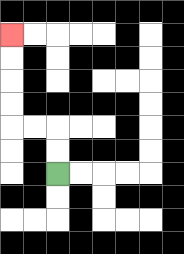{'start': '[2, 7]', 'end': '[0, 1]', 'path_directions': 'U,U,L,L,U,U,U,U', 'path_coordinates': '[[2, 7], [2, 6], [2, 5], [1, 5], [0, 5], [0, 4], [0, 3], [0, 2], [0, 1]]'}